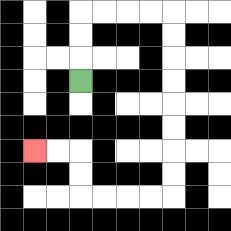{'start': '[3, 3]', 'end': '[1, 6]', 'path_directions': 'U,U,U,R,R,R,R,D,D,D,D,D,D,D,D,L,L,L,L,U,U,L,L', 'path_coordinates': '[[3, 3], [3, 2], [3, 1], [3, 0], [4, 0], [5, 0], [6, 0], [7, 0], [7, 1], [7, 2], [7, 3], [7, 4], [7, 5], [7, 6], [7, 7], [7, 8], [6, 8], [5, 8], [4, 8], [3, 8], [3, 7], [3, 6], [2, 6], [1, 6]]'}